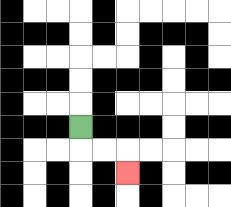{'start': '[3, 5]', 'end': '[5, 7]', 'path_directions': 'D,R,R,D', 'path_coordinates': '[[3, 5], [3, 6], [4, 6], [5, 6], [5, 7]]'}